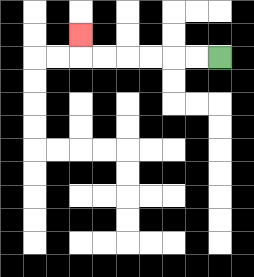{'start': '[9, 2]', 'end': '[3, 1]', 'path_directions': 'L,L,L,L,L,L,U', 'path_coordinates': '[[9, 2], [8, 2], [7, 2], [6, 2], [5, 2], [4, 2], [3, 2], [3, 1]]'}